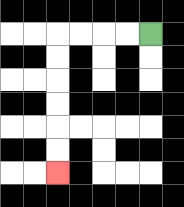{'start': '[6, 1]', 'end': '[2, 7]', 'path_directions': 'L,L,L,L,D,D,D,D,D,D', 'path_coordinates': '[[6, 1], [5, 1], [4, 1], [3, 1], [2, 1], [2, 2], [2, 3], [2, 4], [2, 5], [2, 6], [2, 7]]'}